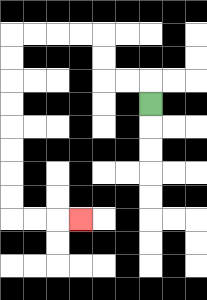{'start': '[6, 4]', 'end': '[3, 9]', 'path_directions': 'U,L,L,U,U,L,L,L,L,D,D,D,D,D,D,D,D,R,R,R', 'path_coordinates': '[[6, 4], [6, 3], [5, 3], [4, 3], [4, 2], [4, 1], [3, 1], [2, 1], [1, 1], [0, 1], [0, 2], [0, 3], [0, 4], [0, 5], [0, 6], [0, 7], [0, 8], [0, 9], [1, 9], [2, 9], [3, 9]]'}